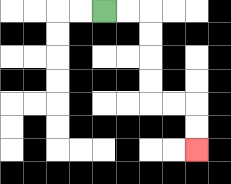{'start': '[4, 0]', 'end': '[8, 6]', 'path_directions': 'R,R,D,D,D,D,R,R,D,D', 'path_coordinates': '[[4, 0], [5, 0], [6, 0], [6, 1], [6, 2], [6, 3], [6, 4], [7, 4], [8, 4], [8, 5], [8, 6]]'}